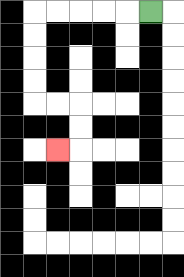{'start': '[6, 0]', 'end': '[2, 6]', 'path_directions': 'L,L,L,L,L,D,D,D,D,R,R,D,D,L', 'path_coordinates': '[[6, 0], [5, 0], [4, 0], [3, 0], [2, 0], [1, 0], [1, 1], [1, 2], [1, 3], [1, 4], [2, 4], [3, 4], [3, 5], [3, 6], [2, 6]]'}